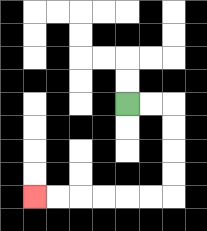{'start': '[5, 4]', 'end': '[1, 8]', 'path_directions': 'R,R,D,D,D,D,L,L,L,L,L,L', 'path_coordinates': '[[5, 4], [6, 4], [7, 4], [7, 5], [7, 6], [7, 7], [7, 8], [6, 8], [5, 8], [4, 8], [3, 8], [2, 8], [1, 8]]'}